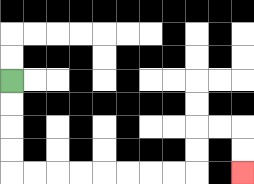{'start': '[0, 3]', 'end': '[10, 7]', 'path_directions': 'D,D,D,D,R,R,R,R,R,R,R,R,U,U,R,R,D,D', 'path_coordinates': '[[0, 3], [0, 4], [0, 5], [0, 6], [0, 7], [1, 7], [2, 7], [3, 7], [4, 7], [5, 7], [6, 7], [7, 7], [8, 7], [8, 6], [8, 5], [9, 5], [10, 5], [10, 6], [10, 7]]'}